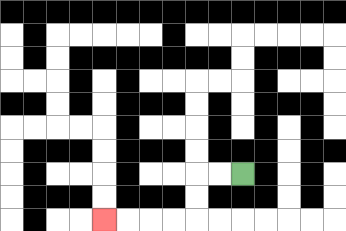{'start': '[10, 7]', 'end': '[4, 9]', 'path_directions': 'L,L,D,D,L,L,L,L', 'path_coordinates': '[[10, 7], [9, 7], [8, 7], [8, 8], [8, 9], [7, 9], [6, 9], [5, 9], [4, 9]]'}